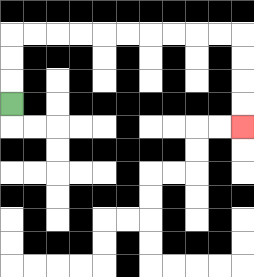{'start': '[0, 4]', 'end': '[10, 5]', 'path_directions': 'U,U,U,R,R,R,R,R,R,R,R,R,R,D,D,D,D', 'path_coordinates': '[[0, 4], [0, 3], [0, 2], [0, 1], [1, 1], [2, 1], [3, 1], [4, 1], [5, 1], [6, 1], [7, 1], [8, 1], [9, 1], [10, 1], [10, 2], [10, 3], [10, 4], [10, 5]]'}